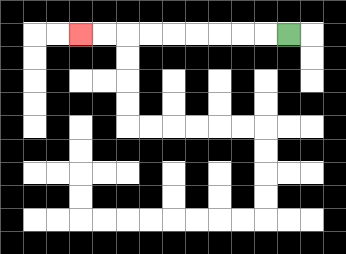{'start': '[12, 1]', 'end': '[3, 1]', 'path_directions': 'L,L,L,L,L,L,L,L,L', 'path_coordinates': '[[12, 1], [11, 1], [10, 1], [9, 1], [8, 1], [7, 1], [6, 1], [5, 1], [4, 1], [3, 1]]'}